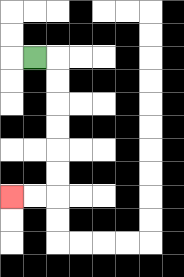{'start': '[1, 2]', 'end': '[0, 8]', 'path_directions': 'R,D,D,D,D,D,D,L,L', 'path_coordinates': '[[1, 2], [2, 2], [2, 3], [2, 4], [2, 5], [2, 6], [2, 7], [2, 8], [1, 8], [0, 8]]'}